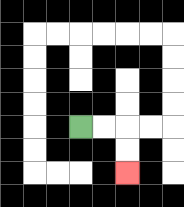{'start': '[3, 5]', 'end': '[5, 7]', 'path_directions': 'R,R,D,D', 'path_coordinates': '[[3, 5], [4, 5], [5, 5], [5, 6], [5, 7]]'}